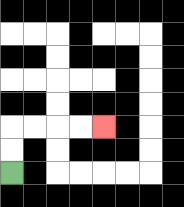{'start': '[0, 7]', 'end': '[4, 5]', 'path_directions': 'U,U,R,R,R,R', 'path_coordinates': '[[0, 7], [0, 6], [0, 5], [1, 5], [2, 5], [3, 5], [4, 5]]'}